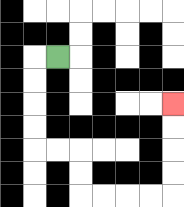{'start': '[2, 2]', 'end': '[7, 4]', 'path_directions': 'L,D,D,D,D,R,R,D,D,R,R,R,R,U,U,U,U', 'path_coordinates': '[[2, 2], [1, 2], [1, 3], [1, 4], [1, 5], [1, 6], [2, 6], [3, 6], [3, 7], [3, 8], [4, 8], [5, 8], [6, 8], [7, 8], [7, 7], [7, 6], [7, 5], [7, 4]]'}